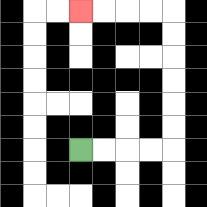{'start': '[3, 6]', 'end': '[3, 0]', 'path_directions': 'R,R,R,R,U,U,U,U,U,U,L,L,L,L', 'path_coordinates': '[[3, 6], [4, 6], [5, 6], [6, 6], [7, 6], [7, 5], [7, 4], [7, 3], [7, 2], [7, 1], [7, 0], [6, 0], [5, 0], [4, 0], [3, 0]]'}